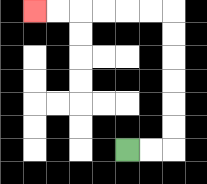{'start': '[5, 6]', 'end': '[1, 0]', 'path_directions': 'R,R,U,U,U,U,U,U,L,L,L,L,L,L', 'path_coordinates': '[[5, 6], [6, 6], [7, 6], [7, 5], [7, 4], [7, 3], [7, 2], [7, 1], [7, 0], [6, 0], [5, 0], [4, 0], [3, 0], [2, 0], [1, 0]]'}